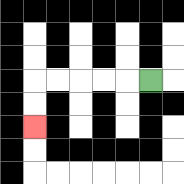{'start': '[6, 3]', 'end': '[1, 5]', 'path_directions': 'L,L,L,L,L,D,D', 'path_coordinates': '[[6, 3], [5, 3], [4, 3], [3, 3], [2, 3], [1, 3], [1, 4], [1, 5]]'}